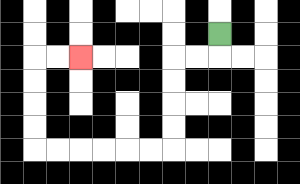{'start': '[9, 1]', 'end': '[3, 2]', 'path_directions': 'D,L,L,D,D,D,D,L,L,L,L,L,L,U,U,U,U,R,R', 'path_coordinates': '[[9, 1], [9, 2], [8, 2], [7, 2], [7, 3], [7, 4], [7, 5], [7, 6], [6, 6], [5, 6], [4, 6], [3, 6], [2, 6], [1, 6], [1, 5], [1, 4], [1, 3], [1, 2], [2, 2], [3, 2]]'}